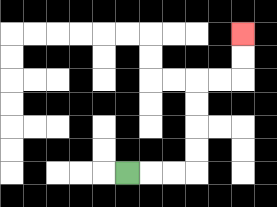{'start': '[5, 7]', 'end': '[10, 1]', 'path_directions': 'R,R,R,U,U,U,U,R,R,U,U', 'path_coordinates': '[[5, 7], [6, 7], [7, 7], [8, 7], [8, 6], [8, 5], [8, 4], [8, 3], [9, 3], [10, 3], [10, 2], [10, 1]]'}